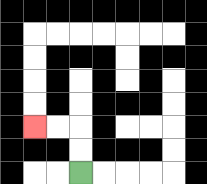{'start': '[3, 7]', 'end': '[1, 5]', 'path_directions': 'U,U,L,L', 'path_coordinates': '[[3, 7], [3, 6], [3, 5], [2, 5], [1, 5]]'}